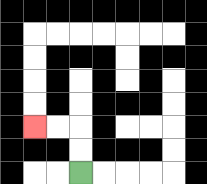{'start': '[3, 7]', 'end': '[1, 5]', 'path_directions': 'U,U,L,L', 'path_coordinates': '[[3, 7], [3, 6], [3, 5], [2, 5], [1, 5]]'}